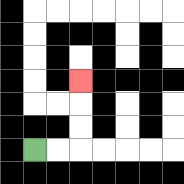{'start': '[1, 6]', 'end': '[3, 3]', 'path_directions': 'R,R,U,U,U', 'path_coordinates': '[[1, 6], [2, 6], [3, 6], [3, 5], [3, 4], [3, 3]]'}